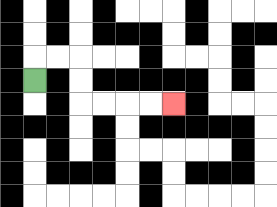{'start': '[1, 3]', 'end': '[7, 4]', 'path_directions': 'U,R,R,D,D,R,R,R,R', 'path_coordinates': '[[1, 3], [1, 2], [2, 2], [3, 2], [3, 3], [3, 4], [4, 4], [5, 4], [6, 4], [7, 4]]'}